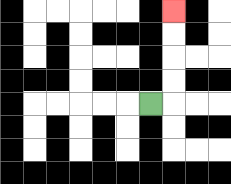{'start': '[6, 4]', 'end': '[7, 0]', 'path_directions': 'R,U,U,U,U', 'path_coordinates': '[[6, 4], [7, 4], [7, 3], [7, 2], [7, 1], [7, 0]]'}